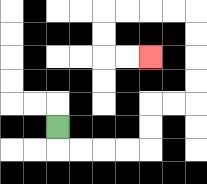{'start': '[2, 5]', 'end': '[6, 2]', 'path_directions': 'D,R,R,R,R,U,U,R,R,U,U,U,U,L,L,L,L,D,D,R,R', 'path_coordinates': '[[2, 5], [2, 6], [3, 6], [4, 6], [5, 6], [6, 6], [6, 5], [6, 4], [7, 4], [8, 4], [8, 3], [8, 2], [8, 1], [8, 0], [7, 0], [6, 0], [5, 0], [4, 0], [4, 1], [4, 2], [5, 2], [6, 2]]'}